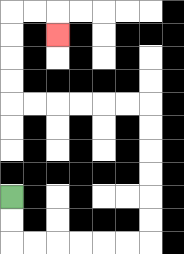{'start': '[0, 8]', 'end': '[2, 1]', 'path_directions': 'D,D,R,R,R,R,R,R,U,U,U,U,U,U,L,L,L,L,L,L,U,U,U,U,R,R,D', 'path_coordinates': '[[0, 8], [0, 9], [0, 10], [1, 10], [2, 10], [3, 10], [4, 10], [5, 10], [6, 10], [6, 9], [6, 8], [6, 7], [6, 6], [6, 5], [6, 4], [5, 4], [4, 4], [3, 4], [2, 4], [1, 4], [0, 4], [0, 3], [0, 2], [0, 1], [0, 0], [1, 0], [2, 0], [2, 1]]'}